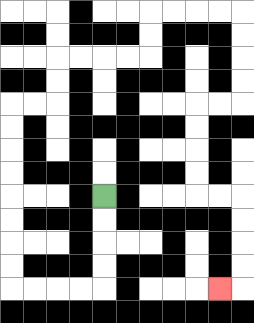{'start': '[4, 8]', 'end': '[9, 12]', 'path_directions': 'D,D,D,D,L,L,L,L,U,U,U,U,U,U,U,U,R,R,U,U,R,R,R,R,U,U,R,R,R,R,D,D,D,D,L,L,D,D,D,D,R,R,D,D,D,D,L', 'path_coordinates': '[[4, 8], [4, 9], [4, 10], [4, 11], [4, 12], [3, 12], [2, 12], [1, 12], [0, 12], [0, 11], [0, 10], [0, 9], [0, 8], [0, 7], [0, 6], [0, 5], [0, 4], [1, 4], [2, 4], [2, 3], [2, 2], [3, 2], [4, 2], [5, 2], [6, 2], [6, 1], [6, 0], [7, 0], [8, 0], [9, 0], [10, 0], [10, 1], [10, 2], [10, 3], [10, 4], [9, 4], [8, 4], [8, 5], [8, 6], [8, 7], [8, 8], [9, 8], [10, 8], [10, 9], [10, 10], [10, 11], [10, 12], [9, 12]]'}